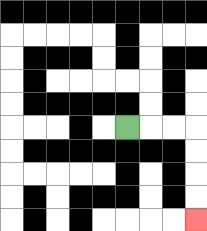{'start': '[5, 5]', 'end': '[8, 9]', 'path_directions': 'R,R,R,D,D,D,D', 'path_coordinates': '[[5, 5], [6, 5], [7, 5], [8, 5], [8, 6], [8, 7], [8, 8], [8, 9]]'}